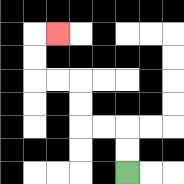{'start': '[5, 7]', 'end': '[2, 1]', 'path_directions': 'U,U,L,L,U,U,L,L,U,U,R', 'path_coordinates': '[[5, 7], [5, 6], [5, 5], [4, 5], [3, 5], [3, 4], [3, 3], [2, 3], [1, 3], [1, 2], [1, 1], [2, 1]]'}